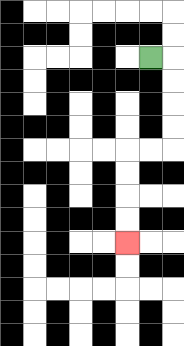{'start': '[6, 2]', 'end': '[5, 10]', 'path_directions': 'R,D,D,D,D,L,L,D,D,D,D', 'path_coordinates': '[[6, 2], [7, 2], [7, 3], [7, 4], [7, 5], [7, 6], [6, 6], [5, 6], [5, 7], [5, 8], [5, 9], [5, 10]]'}